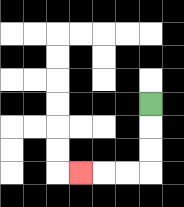{'start': '[6, 4]', 'end': '[3, 7]', 'path_directions': 'D,D,D,L,L,L', 'path_coordinates': '[[6, 4], [6, 5], [6, 6], [6, 7], [5, 7], [4, 7], [3, 7]]'}